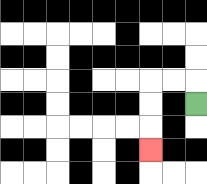{'start': '[8, 4]', 'end': '[6, 6]', 'path_directions': 'U,L,L,D,D,D', 'path_coordinates': '[[8, 4], [8, 3], [7, 3], [6, 3], [6, 4], [6, 5], [6, 6]]'}